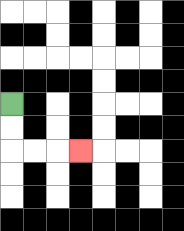{'start': '[0, 4]', 'end': '[3, 6]', 'path_directions': 'D,D,R,R,R', 'path_coordinates': '[[0, 4], [0, 5], [0, 6], [1, 6], [2, 6], [3, 6]]'}